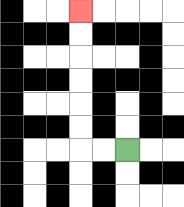{'start': '[5, 6]', 'end': '[3, 0]', 'path_directions': 'L,L,U,U,U,U,U,U', 'path_coordinates': '[[5, 6], [4, 6], [3, 6], [3, 5], [3, 4], [3, 3], [3, 2], [3, 1], [3, 0]]'}